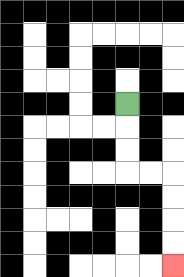{'start': '[5, 4]', 'end': '[7, 11]', 'path_directions': 'D,D,D,R,R,D,D,D,D', 'path_coordinates': '[[5, 4], [5, 5], [5, 6], [5, 7], [6, 7], [7, 7], [7, 8], [7, 9], [7, 10], [7, 11]]'}